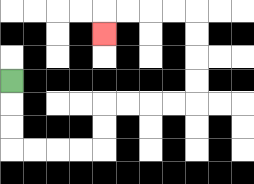{'start': '[0, 3]', 'end': '[4, 1]', 'path_directions': 'D,D,D,R,R,R,R,U,U,R,R,R,R,U,U,U,U,L,L,L,L,D', 'path_coordinates': '[[0, 3], [0, 4], [0, 5], [0, 6], [1, 6], [2, 6], [3, 6], [4, 6], [4, 5], [4, 4], [5, 4], [6, 4], [7, 4], [8, 4], [8, 3], [8, 2], [8, 1], [8, 0], [7, 0], [6, 0], [5, 0], [4, 0], [4, 1]]'}